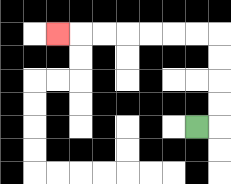{'start': '[8, 5]', 'end': '[2, 1]', 'path_directions': 'R,U,U,U,U,L,L,L,L,L,L,L', 'path_coordinates': '[[8, 5], [9, 5], [9, 4], [9, 3], [9, 2], [9, 1], [8, 1], [7, 1], [6, 1], [5, 1], [4, 1], [3, 1], [2, 1]]'}